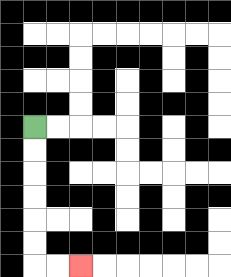{'start': '[1, 5]', 'end': '[3, 11]', 'path_directions': 'D,D,D,D,D,D,R,R', 'path_coordinates': '[[1, 5], [1, 6], [1, 7], [1, 8], [1, 9], [1, 10], [1, 11], [2, 11], [3, 11]]'}